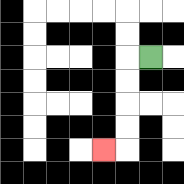{'start': '[6, 2]', 'end': '[4, 6]', 'path_directions': 'L,D,D,D,D,L', 'path_coordinates': '[[6, 2], [5, 2], [5, 3], [5, 4], [5, 5], [5, 6], [4, 6]]'}